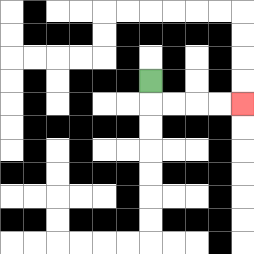{'start': '[6, 3]', 'end': '[10, 4]', 'path_directions': 'D,R,R,R,R', 'path_coordinates': '[[6, 3], [6, 4], [7, 4], [8, 4], [9, 4], [10, 4]]'}